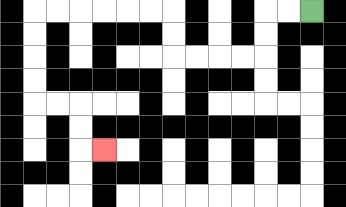{'start': '[13, 0]', 'end': '[4, 6]', 'path_directions': 'L,L,D,D,L,L,L,L,U,U,L,L,L,L,L,L,D,D,D,D,R,R,D,D,R', 'path_coordinates': '[[13, 0], [12, 0], [11, 0], [11, 1], [11, 2], [10, 2], [9, 2], [8, 2], [7, 2], [7, 1], [7, 0], [6, 0], [5, 0], [4, 0], [3, 0], [2, 0], [1, 0], [1, 1], [1, 2], [1, 3], [1, 4], [2, 4], [3, 4], [3, 5], [3, 6], [4, 6]]'}